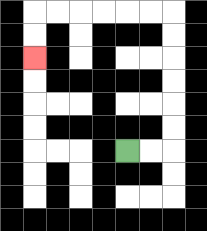{'start': '[5, 6]', 'end': '[1, 2]', 'path_directions': 'R,R,U,U,U,U,U,U,L,L,L,L,L,L,D,D', 'path_coordinates': '[[5, 6], [6, 6], [7, 6], [7, 5], [7, 4], [7, 3], [7, 2], [7, 1], [7, 0], [6, 0], [5, 0], [4, 0], [3, 0], [2, 0], [1, 0], [1, 1], [1, 2]]'}